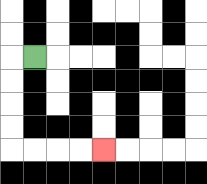{'start': '[1, 2]', 'end': '[4, 6]', 'path_directions': 'L,D,D,D,D,R,R,R,R', 'path_coordinates': '[[1, 2], [0, 2], [0, 3], [0, 4], [0, 5], [0, 6], [1, 6], [2, 6], [3, 6], [4, 6]]'}